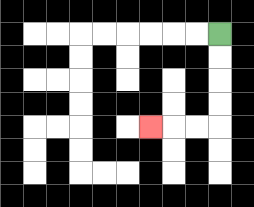{'start': '[9, 1]', 'end': '[6, 5]', 'path_directions': 'D,D,D,D,L,L,L', 'path_coordinates': '[[9, 1], [9, 2], [9, 3], [9, 4], [9, 5], [8, 5], [7, 5], [6, 5]]'}